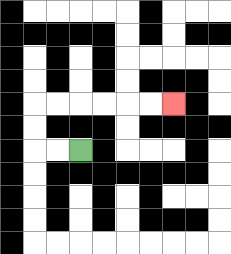{'start': '[3, 6]', 'end': '[7, 4]', 'path_directions': 'L,L,U,U,R,R,R,R,R,R', 'path_coordinates': '[[3, 6], [2, 6], [1, 6], [1, 5], [1, 4], [2, 4], [3, 4], [4, 4], [5, 4], [6, 4], [7, 4]]'}